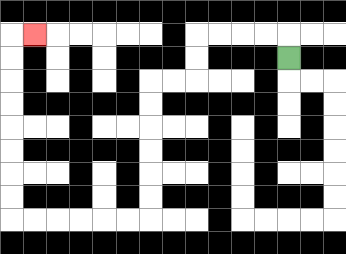{'start': '[12, 2]', 'end': '[1, 1]', 'path_directions': 'U,L,L,L,L,D,D,L,L,D,D,D,D,D,D,L,L,L,L,L,L,U,U,U,U,U,U,U,U,R', 'path_coordinates': '[[12, 2], [12, 1], [11, 1], [10, 1], [9, 1], [8, 1], [8, 2], [8, 3], [7, 3], [6, 3], [6, 4], [6, 5], [6, 6], [6, 7], [6, 8], [6, 9], [5, 9], [4, 9], [3, 9], [2, 9], [1, 9], [0, 9], [0, 8], [0, 7], [0, 6], [0, 5], [0, 4], [0, 3], [0, 2], [0, 1], [1, 1]]'}